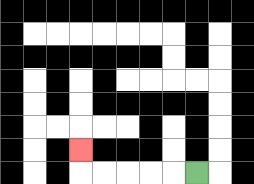{'start': '[8, 7]', 'end': '[3, 6]', 'path_directions': 'L,L,L,L,L,U', 'path_coordinates': '[[8, 7], [7, 7], [6, 7], [5, 7], [4, 7], [3, 7], [3, 6]]'}